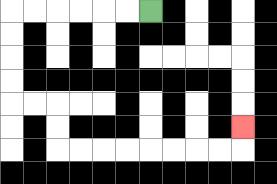{'start': '[6, 0]', 'end': '[10, 5]', 'path_directions': 'L,L,L,L,L,L,D,D,D,D,R,R,D,D,R,R,R,R,R,R,R,R,U', 'path_coordinates': '[[6, 0], [5, 0], [4, 0], [3, 0], [2, 0], [1, 0], [0, 0], [0, 1], [0, 2], [0, 3], [0, 4], [1, 4], [2, 4], [2, 5], [2, 6], [3, 6], [4, 6], [5, 6], [6, 6], [7, 6], [8, 6], [9, 6], [10, 6], [10, 5]]'}